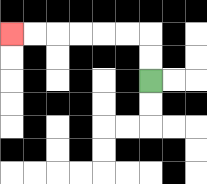{'start': '[6, 3]', 'end': '[0, 1]', 'path_directions': 'U,U,L,L,L,L,L,L', 'path_coordinates': '[[6, 3], [6, 2], [6, 1], [5, 1], [4, 1], [3, 1], [2, 1], [1, 1], [0, 1]]'}